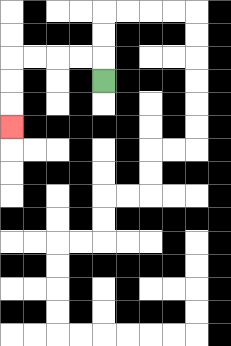{'start': '[4, 3]', 'end': '[0, 5]', 'path_directions': 'U,L,L,L,L,D,D,D', 'path_coordinates': '[[4, 3], [4, 2], [3, 2], [2, 2], [1, 2], [0, 2], [0, 3], [0, 4], [0, 5]]'}